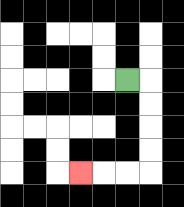{'start': '[5, 3]', 'end': '[3, 7]', 'path_directions': 'R,D,D,D,D,L,L,L', 'path_coordinates': '[[5, 3], [6, 3], [6, 4], [6, 5], [6, 6], [6, 7], [5, 7], [4, 7], [3, 7]]'}